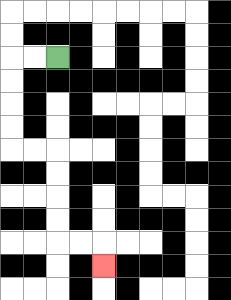{'start': '[2, 2]', 'end': '[4, 11]', 'path_directions': 'L,L,D,D,D,D,R,R,D,D,D,D,R,R,D', 'path_coordinates': '[[2, 2], [1, 2], [0, 2], [0, 3], [0, 4], [0, 5], [0, 6], [1, 6], [2, 6], [2, 7], [2, 8], [2, 9], [2, 10], [3, 10], [4, 10], [4, 11]]'}